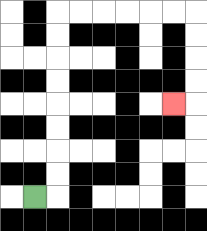{'start': '[1, 8]', 'end': '[7, 4]', 'path_directions': 'R,U,U,U,U,U,U,U,U,R,R,R,R,R,R,D,D,D,D,L', 'path_coordinates': '[[1, 8], [2, 8], [2, 7], [2, 6], [2, 5], [2, 4], [2, 3], [2, 2], [2, 1], [2, 0], [3, 0], [4, 0], [5, 0], [6, 0], [7, 0], [8, 0], [8, 1], [8, 2], [8, 3], [8, 4], [7, 4]]'}